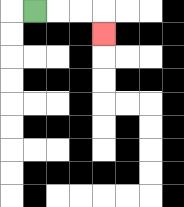{'start': '[1, 0]', 'end': '[4, 1]', 'path_directions': 'R,R,R,D', 'path_coordinates': '[[1, 0], [2, 0], [3, 0], [4, 0], [4, 1]]'}